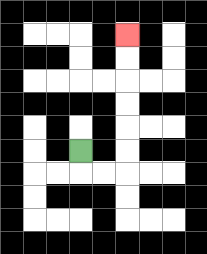{'start': '[3, 6]', 'end': '[5, 1]', 'path_directions': 'D,R,R,U,U,U,U,U,U', 'path_coordinates': '[[3, 6], [3, 7], [4, 7], [5, 7], [5, 6], [5, 5], [5, 4], [5, 3], [5, 2], [5, 1]]'}